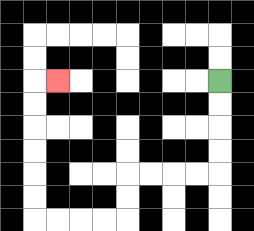{'start': '[9, 3]', 'end': '[2, 3]', 'path_directions': 'D,D,D,D,L,L,L,L,D,D,L,L,L,L,U,U,U,U,U,U,R', 'path_coordinates': '[[9, 3], [9, 4], [9, 5], [9, 6], [9, 7], [8, 7], [7, 7], [6, 7], [5, 7], [5, 8], [5, 9], [4, 9], [3, 9], [2, 9], [1, 9], [1, 8], [1, 7], [1, 6], [1, 5], [1, 4], [1, 3], [2, 3]]'}